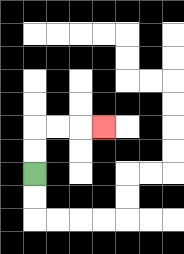{'start': '[1, 7]', 'end': '[4, 5]', 'path_directions': 'U,U,R,R,R', 'path_coordinates': '[[1, 7], [1, 6], [1, 5], [2, 5], [3, 5], [4, 5]]'}